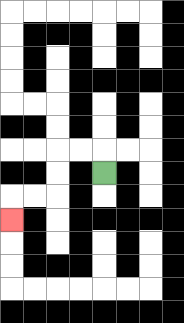{'start': '[4, 7]', 'end': '[0, 9]', 'path_directions': 'U,L,L,D,D,L,L,D', 'path_coordinates': '[[4, 7], [4, 6], [3, 6], [2, 6], [2, 7], [2, 8], [1, 8], [0, 8], [0, 9]]'}